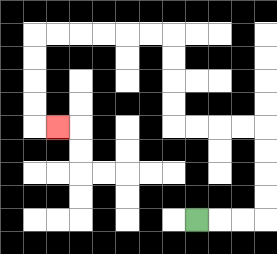{'start': '[8, 9]', 'end': '[2, 5]', 'path_directions': 'R,R,R,U,U,U,U,L,L,L,L,U,U,U,U,L,L,L,L,L,L,D,D,D,D,R', 'path_coordinates': '[[8, 9], [9, 9], [10, 9], [11, 9], [11, 8], [11, 7], [11, 6], [11, 5], [10, 5], [9, 5], [8, 5], [7, 5], [7, 4], [7, 3], [7, 2], [7, 1], [6, 1], [5, 1], [4, 1], [3, 1], [2, 1], [1, 1], [1, 2], [1, 3], [1, 4], [1, 5], [2, 5]]'}